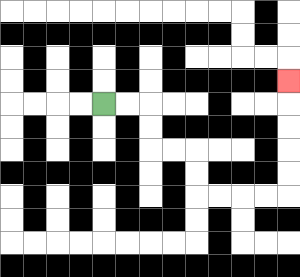{'start': '[4, 4]', 'end': '[12, 3]', 'path_directions': 'R,R,D,D,R,R,D,D,R,R,R,R,U,U,U,U,U', 'path_coordinates': '[[4, 4], [5, 4], [6, 4], [6, 5], [6, 6], [7, 6], [8, 6], [8, 7], [8, 8], [9, 8], [10, 8], [11, 8], [12, 8], [12, 7], [12, 6], [12, 5], [12, 4], [12, 3]]'}